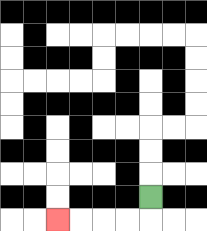{'start': '[6, 8]', 'end': '[2, 9]', 'path_directions': 'D,L,L,L,L', 'path_coordinates': '[[6, 8], [6, 9], [5, 9], [4, 9], [3, 9], [2, 9]]'}